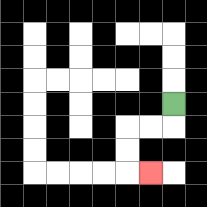{'start': '[7, 4]', 'end': '[6, 7]', 'path_directions': 'D,L,L,D,D,R', 'path_coordinates': '[[7, 4], [7, 5], [6, 5], [5, 5], [5, 6], [5, 7], [6, 7]]'}